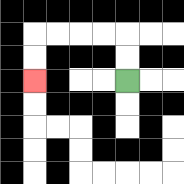{'start': '[5, 3]', 'end': '[1, 3]', 'path_directions': 'U,U,L,L,L,L,D,D', 'path_coordinates': '[[5, 3], [5, 2], [5, 1], [4, 1], [3, 1], [2, 1], [1, 1], [1, 2], [1, 3]]'}